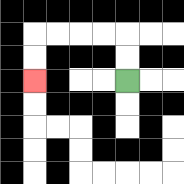{'start': '[5, 3]', 'end': '[1, 3]', 'path_directions': 'U,U,L,L,L,L,D,D', 'path_coordinates': '[[5, 3], [5, 2], [5, 1], [4, 1], [3, 1], [2, 1], [1, 1], [1, 2], [1, 3]]'}